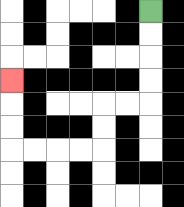{'start': '[6, 0]', 'end': '[0, 3]', 'path_directions': 'D,D,D,D,L,L,D,D,L,L,L,L,U,U,U', 'path_coordinates': '[[6, 0], [6, 1], [6, 2], [6, 3], [6, 4], [5, 4], [4, 4], [4, 5], [4, 6], [3, 6], [2, 6], [1, 6], [0, 6], [0, 5], [0, 4], [0, 3]]'}